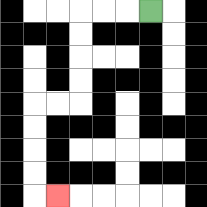{'start': '[6, 0]', 'end': '[2, 8]', 'path_directions': 'L,L,L,D,D,D,D,L,L,D,D,D,D,R', 'path_coordinates': '[[6, 0], [5, 0], [4, 0], [3, 0], [3, 1], [3, 2], [3, 3], [3, 4], [2, 4], [1, 4], [1, 5], [1, 6], [1, 7], [1, 8], [2, 8]]'}